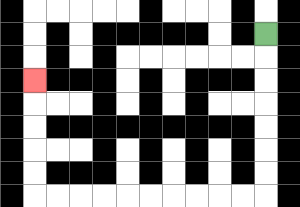{'start': '[11, 1]', 'end': '[1, 3]', 'path_directions': 'D,D,D,D,D,D,D,L,L,L,L,L,L,L,L,L,L,U,U,U,U,U', 'path_coordinates': '[[11, 1], [11, 2], [11, 3], [11, 4], [11, 5], [11, 6], [11, 7], [11, 8], [10, 8], [9, 8], [8, 8], [7, 8], [6, 8], [5, 8], [4, 8], [3, 8], [2, 8], [1, 8], [1, 7], [1, 6], [1, 5], [1, 4], [1, 3]]'}